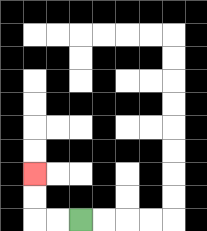{'start': '[3, 9]', 'end': '[1, 7]', 'path_directions': 'L,L,U,U', 'path_coordinates': '[[3, 9], [2, 9], [1, 9], [1, 8], [1, 7]]'}